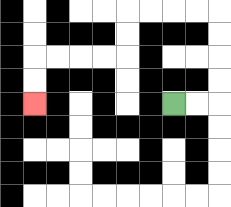{'start': '[7, 4]', 'end': '[1, 4]', 'path_directions': 'R,R,U,U,U,U,L,L,L,L,D,D,L,L,L,L,D,D', 'path_coordinates': '[[7, 4], [8, 4], [9, 4], [9, 3], [9, 2], [9, 1], [9, 0], [8, 0], [7, 0], [6, 0], [5, 0], [5, 1], [5, 2], [4, 2], [3, 2], [2, 2], [1, 2], [1, 3], [1, 4]]'}